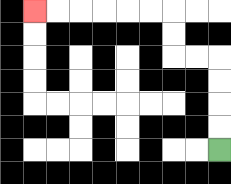{'start': '[9, 6]', 'end': '[1, 0]', 'path_directions': 'U,U,U,U,L,L,U,U,L,L,L,L,L,L', 'path_coordinates': '[[9, 6], [9, 5], [9, 4], [9, 3], [9, 2], [8, 2], [7, 2], [7, 1], [7, 0], [6, 0], [5, 0], [4, 0], [3, 0], [2, 0], [1, 0]]'}